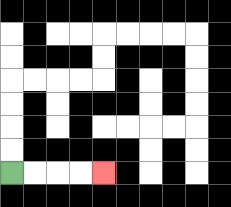{'start': '[0, 7]', 'end': '[4, 7]', 'path_directions': 'R,R,R,R', 'path_coordinates': '[[0, 7], [1, 7], [2, 7], [3, 7], [4, 7]]'}